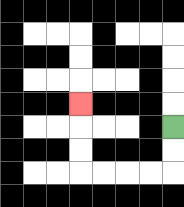{'start': '[7, 5]', 'end': '[3, 4]', 'path_directions': 'D,D,L,L,L,L,U,U,U', 'path_coordinates': '[[7, 5], [7, 6], [7, 7], [6, 7], [5, 7], [4, 7], [3, 7], [3, 6], [3, 5], [3, 4]]'}